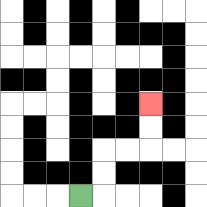{'start': '[3, 8]', 'end': '[6, 4]', 'path_directions': 'R,U,U,R,R,U,U', 'path_coordinates': '[[3, 8], [4, 8], [4, 7], [4, 6], [5, 6], [6, 6], [6, 5], [6, 4]]'}